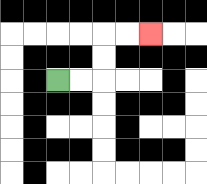{'start': '[2, 3]', 'end': '[6, 1]', 'path_directions': 'R,R,U,U,R,R', 'path_coordinates': '[[2, 3], [3, 3], [4, 3], [4, 2], [4, 1], [5, 1], [6, 1]]'}